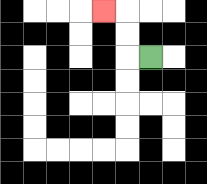{'start': '[6, 2]', 'end': '[4, 0]', 'path_directions': 'L,U,U,L', 'path_coordinates': '[[6, 2], [5, 2], [5, 1], [5, 0], [4, 0]]'}